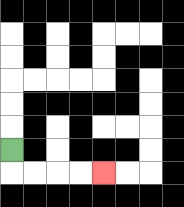{'start': '[0, 6]', 'end': '[4, 7]', 'path_directions': 'D,R,R,R,R', 'path_coordinates': '[[0, 6], [0, 7], [1, 7], [2, 7], [3, 7], [4, 7]]'}